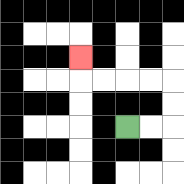{'start': '[5, 5]', 'end': '[3, 2]', 'path_directions': 'R,R,U,U,L,L,L,L,U', 'path_coordinates': '[[5, 5], [6, 5], [7, 5], [7, 4], [7, 3], [6, 3], [5, 3], [4, 3], [3, 3], [3, 2]]'}